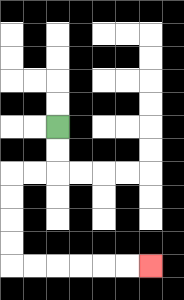{'start': '[2, 5]', 'end': '[6, 11]', 'path_directions': 'D,D,L,L,D,D,D,D,R,R,R,R,R,R', 'path_coordinates': '[[2, 5], [2, 6], [2, 7], [1, 7], [0, 7], [0, 8], [0, 9], [0, 10], [0, 11], [1, 11], [2, 11], [3, 11], [4, 11], [5, 11], [6, 11]]'}